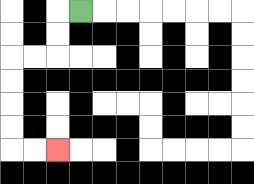{'start': '[3, 0]', 'end': '[2, 6]', 'path_directions': 'L,D,D,L,L,D,D,D,D,R,R', 'path_coordinates': '[[3, 0], [2, 0], [2, 1], [2, 2], [1, 2], [0, 2], [0, 3], [0, 4], [0, 5], [0, 6], [1, 6], [2, 6]]'}